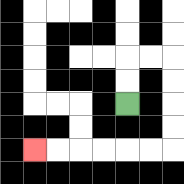{'start': '[5, 4]', 'end': '[1, 6]', 'path_directions': 'U,U,R,R,D,D,D,D,L,L,L,L,L,L', 'path_coordinates': '[[5, 4], [5, 3], [5, 2], [6, 2], [7, 2], [7, 3], [7, 4], [7, 5], [7, 6], [6, 6], [5, 6], [4, 6], [3, 6], [2, 6], [1, 6]]'}